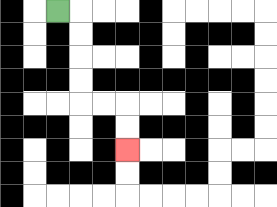{'start': '[2, 0]', 'end': '[5, 6]', 'path_directions': 'R,D,D,D,D,R,R,D,D', 'path_coordinates': '[[2, 0], [3, 0], [3, 1], [3, 2], [3, 3], [3, 4], [4, 4], [5, 4], [5, 5], [5, 6]]'}